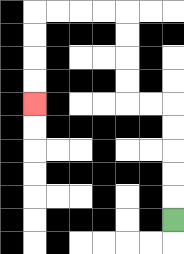{'start': '[7, 9]', 'end': '[1, 4]', 'path_directions': 'U,U,U,U,U,L,L,U,U,U,U,L,L,L,L,D,D,D,D', 'path_coordinates': '[[7, 9], [7, 8], [7, 7], [7, 6], [7, 5], [7, 4], [6, 4], [5, 4], [5, 3], [5, 2], [5, 1], [5, 0], [4, 0], [3, 0], [2, 0], [1, 0], [1, 1], [1, 2], [1, 3], [1, 4]]'}